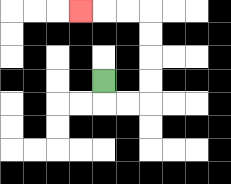{'start': '[4, 3]', 'end': '[3, 0]', 'path_directions': 'D,R,R,U,U,U,U,L,L,L', 'path_coordinates': '[[4, 3], [4, 4], [5, 4], [6, 4], [6, 3], [6, 2], [6, 1], [6, 0], [5, 0], [4, 0], [3, 0]]'}